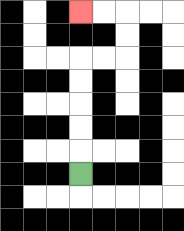{'start': '[3, 7]', 'end': '[3, 0]', 'path_directions': 'U,U,U,U,U,R,R,U,U,L,L', 'path_coordinates': '[[3, 7], [3, 6], [3, 5], [3, 4], [3, 3], [3, 2], [4, 2], [5, 2], [5, 1], [5, 0], [4, 0], [3, 0]]'}